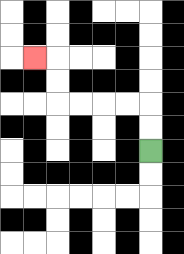{'start': '[6, 6]', 'end': '[1, 2]', 'path_directions': 'U,U,L,L,L,L,U,U,L', 'path_coordinates': '[[6, 6], [6, 5], [6, 4], [5, 4], [4, 4], [3, 4], [2, 4], [2, 3], [2, 2], [1, 2]]'}